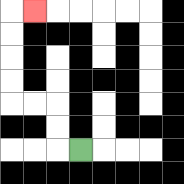{'start': '[3, 6]', 'end': '[1, 0]', 'path_directions': 'L,U,U,L,L,U,U,U,U,R', 'path_coordinates': '[[3, 6], [2, 6], [2, 5], [2, 4], [1, 4], [0, 4], [0, 3], [0, 2], [0, 1], [0, 0], [1, 0]]'}